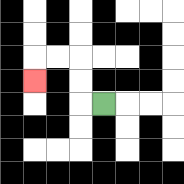{'start': '[4, 4]', 'end': '[1, 3]', 'path_directions': 'L,U,U,L,L,D', 'path_coordinates': '[[4, 4], [3, 4], [3, 3], [3, 2], [2, 2], [1, 2], [1, 3]]'}